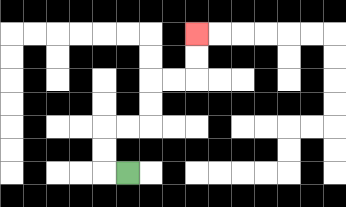{'start': '[5, 7]', 'end': '[8, 1]', 'path_directions': 'L,U,U,R,R,U,U,R,R,U,U', 'path_coordinates': '[[5, 7], [4, 7], [4, 6], [4, 5], [5, 5], [6, 5], [6, 4], [6, 3], [7, 3], [8, 3], [8, 2], [8, 1]]'}